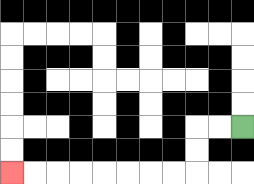{'start': '[10, 5]', 'end': '[0, 7]', 'path_directions': 'L,L,D,D,L,L,L,L,L,L,L,L', 'path_coordinates': '[[10, 5], [9, 5], [8, 5], [8, 6], [8, 7], [7, 7], [6, 7], [5, 7], [4, 7], [3, 7], [2, 7], [1, 7], [0, 7]]'}